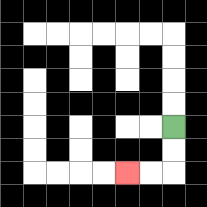{'start': '[7, 5]', 'end': '[5, 7]', 'path_directions': 'D,D,L,L', 'path_coordinates': '[[7, 5], [7, 6], [7, 7], [6, 7], [5, 7]]'}